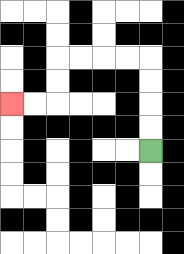{'start': '[6, 6]', 'end': '[0, 4]', 'path_directions': 'U,U,U,U,L,L,L,L,D,D,L,L', 'path_coordinates': '[[6, 6], [6, 5], [6, 4], [6, 3], [6, 2], [5, 2], [4, 2], [3, 2], [2, 2], [2, 3], [2, 4], [1, 4], [0, 4]]'}